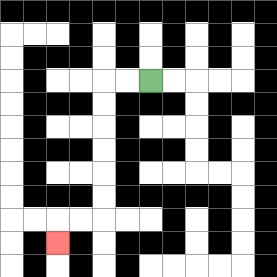{'start': '[6, 3]', 'end': '[2, 10]', 'path_directions': 'L,L,D,D,D,D,D,D,L,L,D', 'path_coordinates': '[[6, 3], [5, 3], [4, 3], [4, 4], [4, 5], [4, 6], [4, 7], [4, 8], [4, 9], [3, 9], [2, 9], [2, 10]]'}